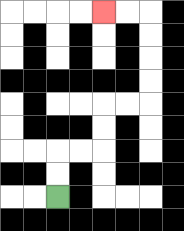{'start': '[2, 8]', 'end': '[4, 0]', 'path_directions': 'U,U,R,R,U,U,R,R,U,U,U,U,L,L', 'path_coordinates': '[[2, 8], [2, 7], [2, 6], [3, 6], [4, 6], [4, 5], [4, 4], [5, 4], [6, 4], [6, 3], [6, 2], [6, 1], [6, 0], [5, 0], [4, 0]]'}